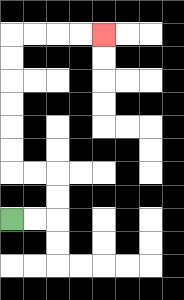{'start': '[0, 9]', 'end': '[4, 1]', 'path_directions': 'R,R,U,U,L,L,U,U,U,U,U,U,R,R,R,R', 'path_coordinates': '[[0, 9], [1, 9], [2, 9], [2, 8], [2, 7], [1, 7], [0, 7], [0, 6], [0, 5], [0, 4], [0, 3], [0, 2], [0, 1], [1, 1], [2, 1], [3, 1], [4, 1]]'}